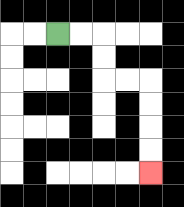{'start': '[2, 1]', 'end': '[6, 7]', 'path_directions': 'R,R,D,D,R,R,D,D,D,D', 'path_coordinates': '[[2, 1], [3, 1], [4, 1], [4, 2], [4, 3], [5, 3], [6, 3], [6, 4], [6, 5], [6, 6], [6, 7]]'}